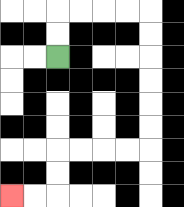{'start': '[2, 2]', 'end': '[0, 8]', 'path_directions': 'U,U,R,R,R,R,D,D,D,D,D,D,L,L,L,L,D,D,L,L', 'path_coordinates': '[[2, 2], [2, 1], [2, 0], [3, 0], [4, 0], [5, 0], [6, 0], [6, 1], [6, 2], [6, 3], [6, 4], [6, 5], [6, 6], [5, 6], [4, 6], [3, 6], [2, 6], [2, 7], [2, 8], [1, 8], [0, 8]]'}